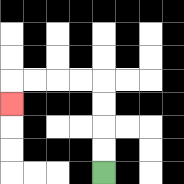{'start': '[4, 7]', 'end': '[0, 4]', 'path_directions': 'U,U,U,U,L,L,L,L,D', 'path_coordinates': '[[4, 7], [4, 6], [4, 5], [4, 4], [4, 3], [3, 3], [2, 3], [1, 3], [0, 3], [0, 4]]'}